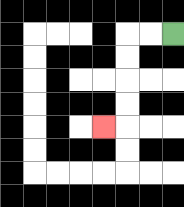{'start': '[7, 1]', 'end': '[4, 5]', 'path_directions': 'L,L,D,D,D,D,L', 'path_coordinates': '[[7, 1], [6, 1], [5, 1], [5, 2], [5, 3], [5, 4], [5, 5], [4, 5]]'}